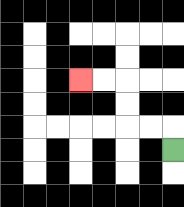{'start': '[7, 6]', 'end': '[3, 3]', 'path_directions': 'U,L,L,U,U,L,L', 'path_coordinates': '[[7, 6], [7, 5], [6, 5], [5, 5], [5, 4], [5, 3], [4, 3], [3, 3]]'}